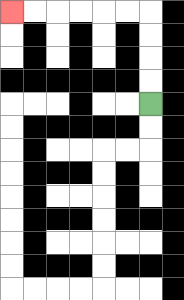{'start': '[6, 4]', 'end': '[0, 0]', 'path_directions': 'U,U,U,U,L,L,L,L,L,L', 'path_coordinates': '[[6, 4], [6, 3], [6, 2], [6, 1], [6, 0], [5, 0], [4, 0], [3, 0], [2, 0], [1, 0], [0, 0]]'}